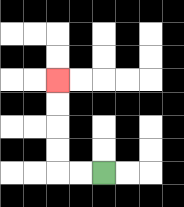{'start': '[4, 7]', 'end': '[2, 3]', 'path_directions': 'L,L,U,U,U,U', 'path_coordinates': '[[4, 7], [3, 7], [2, 7], [2, 6], [2, 5], [2, 4], [2, 3]]'}